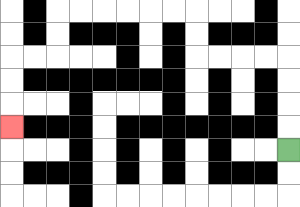{'start': '[12, 6]', 'end': '[0, 5]', 'path_directions': 'U,U,U,U,L,L,L,L,U,U,L,L,L,L,L,L,D,D,L,L,D,D,D', 'path_coordinates': '[[12, 6], [12, 5], [12, 4], [12, 3], [12, 2], [11, 2], [10, 2], [9, 2], [8, 2], [8, 1], [8, 0], [7, 0], [6, 0], [5, 0], [4, 0], [3, 0], [2, 0], [2, 1], [2, 2], [1, 2], [0, 2], [0, 3], [0, 4], [0, 5]]'}